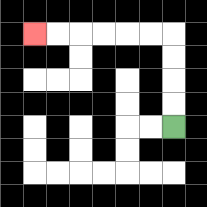{'start': '[7, 5]', 'end': '[1, 1]', 'path_directions': 'U,U,U,U,L,L,L,L,L,L', 'path_coordinates': '[[7, 5], [7, 4], [7, 3], [7, 2], [7, 1], [6, 1], [5, 1], [4, 1], [3, 1], [2, 1], [1, 1]]'}